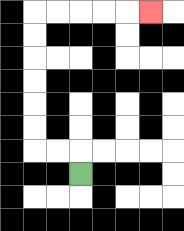{'start': '[3, 7]', 'end': '[6, 0]', 'path_directions': 'U,L,L,U,U,U,U,U,U,R,R,R,R,R', 'path_coordinates': '[[3, 7], [3, 6], [2, 6], [1, 6], [1, 5], [1, 4], [1, 3], [1, 2], [1, 1], [1, 0], [2, 0], [3, 0], [4, 0], [5, 0], [6, 0]]'}